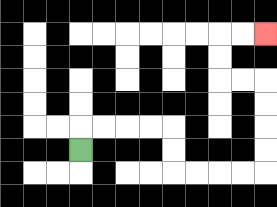{'start': '[3, 6]', 'end': '[11, 1]', 'path_directions': 'U,R,R,R,R,D,D,R,R,R,R,U,U,U,U,L,L,U,U,R,R', 'path_coordinates': '[[3, 6], [3, 5], [4, 5], [5, 5], [6, 5], [7, 5], [7, 6], [7, 7], [8, 7], [9, 7], [10, 7], [11, 7], [11, 6], [11, 5], [11, 4], [11, 3], [10, 3], [9, 3], [9, 2], [9, 1], [10, 1], [11, 1]]'}